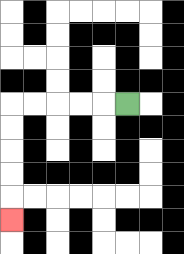{'start': '[5, 4]', 'end': '[0, 9]', 'path_directions': 'L,L,L,L,L,D,D,D,D,D', 'path_coordinates': '[[5, 4], [4, 4], [3, 4], [2, 4], [1, 4], [0, 4], [0, 5], [0, 6], [0, 7], [0, 8], [0, 9]]'}